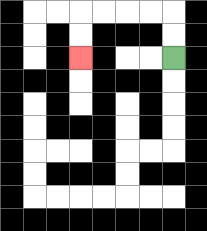{'start': '[7, 2]', 'end': '[3, 2]', 'path_directions': 'U,U,L,L,L,L,D,D', 'path_coordinates': '[[7, 2], [7, 1], [7, 0], [6, 0], [5, 0], [4, 0], [3, 0], [3, 1], [3, 2]]'}